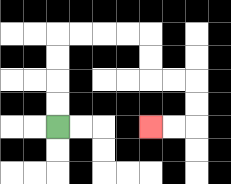{'start': '[2, 5]', 'end': '[6, 5]', 'path_directions': 'U,U,U,U,R,R,R,R,D,D,R,R,D,D,L,L', 'path_coordinates': '[[2, 5], [2, 4], [2, 3], [2, 2], [2, 1], [3, 1], [4, 1], [5, 1], [6, 1], [6, 2], [6, 3], [7, 3], [8, 3], [8, 4], [8, 5], [7, 5], [6, 5]]'}